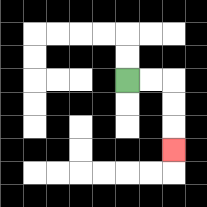{'start': '[5, 3]', 'end': '[7, 6]', 'path_directions': 'R,R,D,D,D', 'path_coordinates': '[[5, 3], [6, 3], [7, 3], [7, 4], [7, 5], [7, 6]]'}